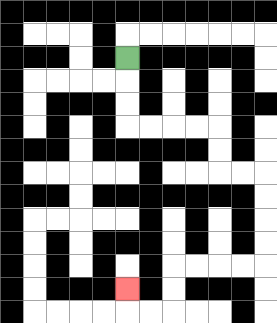{'start': '[5, 2]', 'end': '[5, 12]', 'path_directions': 'D,D,D,R,R,R,R,D,D,R,R,D,D,D,D,L,L,L,L,D,D,L,L,U', 'path_coordinates': '[[5, 2], [5, 3], [5, 4], [5, 5], [6, 5], [7, 5], [8, 5], [9, 5], [9, 6], [9, 7], [10, 7], [11, 7], [11, 8], [11, 9], [11, 10], [11, 11], [10, 11], [9, 11], [8, 11], [7, 11], [7, 12], [7, 13], [6, 13], [5, 13], [5, 12]]'}